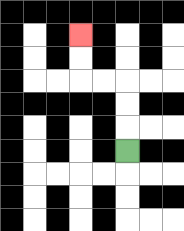{'start': '[5, 6]', 'end': '[3, 1]', 'path_directions': 'U,U,U,L,L,U,U', 'path_coordinates': '[[5, 6], [5, 5], [5, 4], [5, 3], [4, 3], [3, 3], [3, 2], [3, 1]]'}